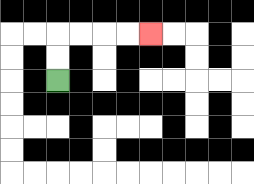{'start': '[2, 3]', 'end': '[6, 1]', 'path_directions': 'U,U,R,R,R,R', 'path_coordinates': '[[2, 3], [2, 2], [2, 1], [3, 1], [4, 1], [5, 1], [6, 1]]'}